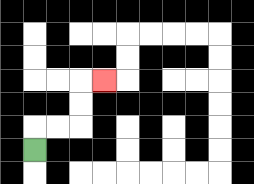{'start': '[1, 6]', 'end': '[4, 3]', 'path_directions': 'U,R,R,U,U,R', 'path_coordinates': '[[1, 6], [1, 5], [2, 5], [3, 5], [3, 4], [3, 3], [4, 3]]'}